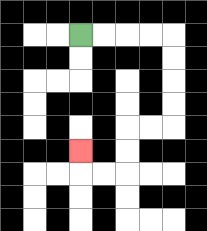{'start': '[3, 1]', 'end': '[3, 6]', 'path_directions': 'R,R,R,R,D,D,D,D,L,L,D,D,L,L,U', 'path_coordinates': '[[3, 1], [4, 1], [5, 1], [6, 1], [7, 1], [7, 2], [7, 3], [7, 4], [7, 5], [6, 5], [5, 5], [5, 6], [5, 7], [4, 7], [3, 7], [3, 6]]'}